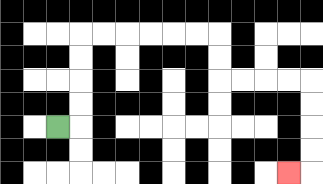{'start': '[2, 5]', 'end': '[12, 7]', 'path_directions': 'R,U,U,U,U,R,R,R,R,R,R,D,D,R,R,R,R,D,D,D,D,L', 'path_coordinates': '[[2, 5], [3, 5], [3, 4], [3, 3], [3, 2], [3, 1], [4, 1], [5, 1], [6, 1], [7, 1], [8, 1], [9, 1], [9, 2], [9, 3], [10, 3], [11, 3], [12, 3], [13, 3], [13, 4], [13, 5], [13, 6], [13, 7], [12, 7]]'}